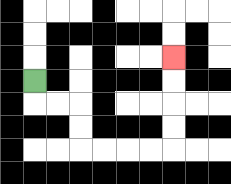{'start': '[1, 3]', 'end': '[7, 2]', 'path_directions': 'D,R,R,D,D,R,R,R,R,U,U,U,U', 'path_coordinates': '[[1, 3], [1, 4], [2, 4], [3, 4], [3, 5], [3, 6], [4, 6], [5, 6], [6, 6], [7, 6], [7, 5], [7, 4], [7, 3], [7, 2]]'}